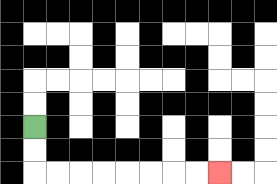{'start': '[1, 5]', 'end': '[9, 7]', 'path_directions': 'D,D,R,R,R,R,R,R,R,R', 'path_coordinates': '[[1, 5], [1, 6], [1, 7], [2, 7], [3, 7], [4, 7], [5, 7], [6, 7], [7, 7], [8, 7], [9, 7]]'}